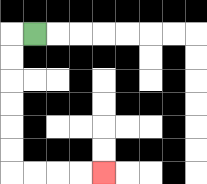{'start': '[1, 1]', 'end': '[4, 7]', 'path_directions': 'L,D,D,D,D,D,D,R,R,R,R', 'path_coordinates': '[[1, 1], [0, 1], [0, 2], [0, 3], [0, 4], [0, 5], [0, 6], [0, 7], [1, 7], [2, 7], [3, 7], [4, 7]]'}